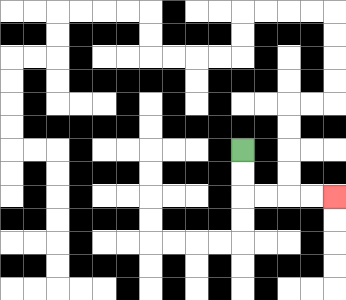{'start': '[10, 6]', 'end': '[14, 8]', 'path_directions': 'D,D,R,R,R,R', 'path_coordinates': '[[10, 6], [10, 7], [10, 8], [11, 8], [12, 8], [13, 8], [14, 8]]'}